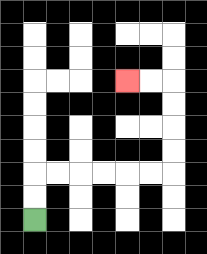{'start': '[1, 9]', 'end': '[5, 3]', 'path_directions': 'U,U,R,R,R,R,R,R,U,U,U,U,L,L', 'path_coordinates': '[[1, 9], [1, 8], [1, 7], [2, 7], [3, 7], [4, 7], [5, 7], [6, 7], [7, 7], [7, 6], [7, 5], [7, 4], [7, 3], [6, 3], [5, 3]]'}